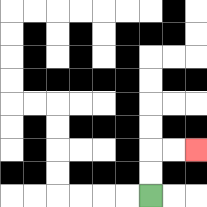{'start': '[6, 8]', 'end': '[8, 6]', 'path_directions': 'U,U,R,R', 'path_coordinates': '[[6, 8], [6, 7], [6, 6], [7, 6], [8, 6]]'}